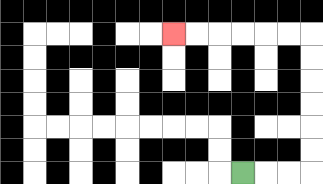{'start': '[10, 7]', 'end': '[7, 1]', 'path_directions': 'R,R,R,U,U,U,U,U,U,L,L,L,L,L,L', 'path_coordinates': '[[10, 7], [11, 7], [12, 7], [13, 7], [13, 6], [13, 5], [13, 4], [13, 3], [13, 2], [13, 1], [12, 1], [11, 1], [10, 1], [9, 1], [8, 1], [7, 1]]'}